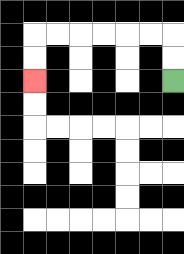{'start': '[7, 3]', 'end': '[1, 3]', 'path_directions': 'U,U,L,L,L,L,L,L,D,D', 'path_coordinates': '[[7, 3], [7, 2], [7, 1], [6, 1], [5, 1], [4, 1], [3, 1], [2, 1], [1, 1], [1, 2], [1, 3]]'}